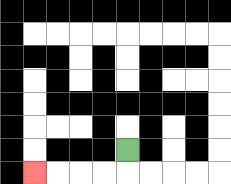{'start': '[5, 6]', 'end': '[1, 7]', 'path_directions': 'D,L,L,L,L', 'path_coordinates': '[[5, 6], [5, 7], [4, 7], [3, 7], [2, 7], [1, 7]]'}